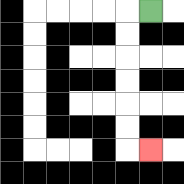{'start': '[6, 0]', 'end': '[6, 6]', 'path_directions': 'L,D,D,D,D,D,D,R', 'path_coordinates': '[[6, 0], [5, 0], [5, 1], [5, 2], [5, 3], [5, 4], [5, 5], [5, 6], [6, 6]]'}